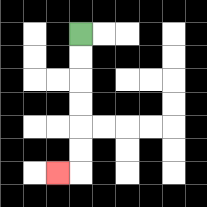{'start': '[3, 1]', 'end': '[2, 7]', 'path_directions': 'D,D,D,D,D,D,L', 'path_coordinates': '[[3, 1], [3, 2], [3, 3], [3, 4], [3, 5], [3, 6], [3, 7], [2, 7]]'}